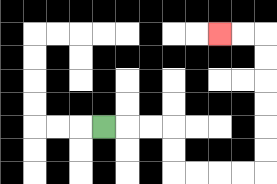{'start': '[4, 5]', 'end': '[9, 1]', 'path_directions': 'R,R,R,D,D,R,R,R,R,U,U,U,U,U,U,L,L', 'path_coordinates': '[[4, 5], [5, 5], [6, 5], [7, 5], [7, 6], [7, 7], [8, 7], [9, 7], [10, 7], [11, 7], [11, 6], [11, 5], [11, 4], [11, 3], [11, 2], [11, 1], [10, 1], [9, 1]]'}